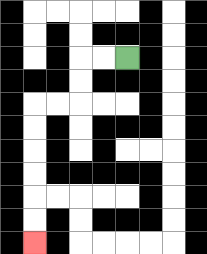{'start': '[5, 2]', 'end': '[1, 10]', 'path_directions': 'L,L,D,D,L,L,D,D,D,D,D,D', 'path_coordinates': '[[5, 2], [4, 2], [3, 2], [3, 3], [3, 4], [2, 4], [1, 4], [1, 5], [1, 6], [1, 7], [1, 8], [1, 9], [1, 10]]'}